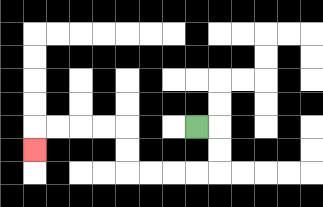{'start': '[8, 5]', 'end': '[1, 6]', 'path_directions': 'R,D,D,L,L,L,L,U,U,L,L,L,L,D', 'path_coordinates': '[[8, 5], [9, 5], [9, 6], [9, 7], [8, 7], [7, 7], [6, 7], [5, 7], [5, 6], [5, 5], [4, 5], [3, 5], [2, 5], [1, 5], [1, 6]]'}